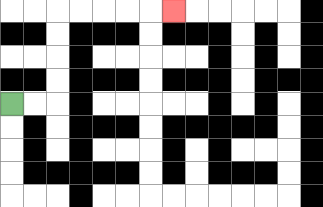{'start': '[0, 4]', 'end': '[7, 0]', 'path_directions': 'R,R,U,U,U,U,R,R,R,R,R', 'path_coordinates': '[[0, 4], [1, 4], [2, 4], [2, 3], [2, 2], [2, 1], [2, 0], [3, 0], [4, 0], [5, 0], [6, 0], [7, 0]]'}